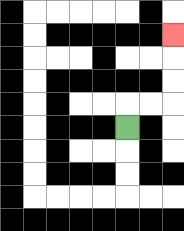{'start': '[5, 5]', 'end': '[7, 1]', 'path_directions': 'U,R,R,U,U,U', 'path_coordinates': '[[5, 5], [5, 4], [6, 4], [7, 4], [7, 3], [7, 2], [7, 1]]'}